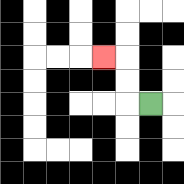{'start': '[6, 4]', 'end': '[4, 2]', 'path_directions': 'L,U,U,L', 'path_coordinates': '[[6, 4], [5, 4], [5, 3], [5, 2], [4, 2]]'}